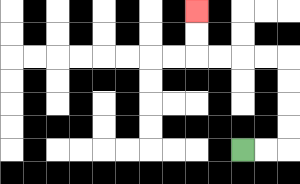{'start': '[10, 6]', 'end': '[8, 0]', 'path_directions': 'R,R,U,U,U,U,L,L,L,L,U,U', 'path_coordinates': '[[10, 6], [11, 6], [12, 6], [12, 5], [12, 4], [12, 3], [12, 2], [11, 2], [10, 2], [9, 2], [8, 2], [8, 1], [8, 0]]'}